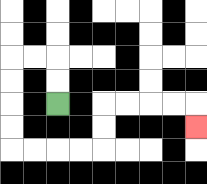{'start': '[2, 4]', 'end': '[8, 5]', 'path_directions': 'U,U,L,L,D,D,D,D,R,R,R,R,U,U,R,R,R,R,D', 'path_coordinates': '[[2, 4], [2, 3], [2, 2], [1, 2], [0, 2], [0, 3], [0, 4], [0, 5], [0, 6], [1, 6], [2, 6], [3, 6], [4, 6], [4, 5], [4, 4], [5, 4], [6, 4], [7, 4], [8, 4], [8, 5]]'}